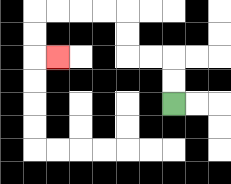{'start': '[7, 4]', 'end': '[2, 2]', 'path_directions': 'U,U,L,L,U,U,L,L,L,L,D,D,R', 'path_coordinates': '[[7, 4], [7, 3], [7, 2], [6, 2], [5, 2], [5, 1], [5, 0], [4, 0], [3, 0], [2, 0], [1, 0], [1, 1], [1, 2], [2, 2]]'}